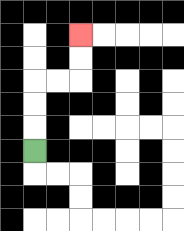{'start': '[1, 6]', 'end': '[3, 1]', 'path_directions': 'U,U,U,R,R,U,U', 'path_coordinates': '[[1, 6], [1, 5], [1, 4], [1, 3], [2, 3], [3, 3], [3, 2], [3, 1]]'}